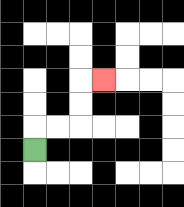{'start': '[1, 6]', 'end': '[4, 3]', 'path_directions': 'U,R,R,U,U,R', 'path_coordinates': '[[1, 6], [1, 5], [2, 5], [3, 5], [3, 4], [3, 3], [4, 3]]'}